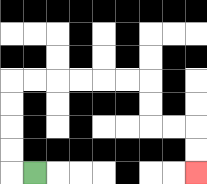{'start': '[1, 7]', 'end': '[8, 7]', 'path_directions': 'L,U,U,U,U,R,R,R,R,R,R,D,D,R,R,D,D', 'path_coordinates': '[[1, 7], [0, 7], [0, 6], [0, 5], [0, 4], [0, 3], [1, 3], [2, 3], [3, 3], [4, 3], [5, 3], [6, 3], [6, 4], [6, 5], [7, 5], [8, 5], [8, 6], [8, 7]]'}